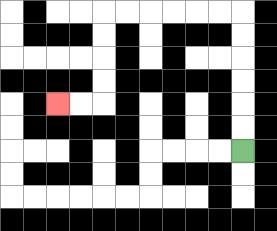{'start': '[10, 6]', 'end': '[2, 4]', 'path_directions': 'U,U,U,U,U,U,L,L,L,L,L,L,D,D,D,D,L,L', 'path_coordinates': '[[10, 6], [10, 5], [10, 4], [10, 3], [10, 2], [10, 1], [10, 0], [9, 0], [8, 0], [7, 0], [6, 0], [5, 0], [4, 0], [4, 1], [4, 2], [4, 3], [4, 4], [3, 4], [2, 4]]'}